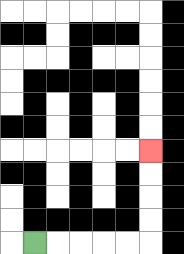{'start': '[1, 10]', 'end': '[6, 6]', 'path_directions': 'R,R,R,R,R,U,U,U,U', 'path_coordinates': '[[1, 10], [2, 10], [3, 10], [4, 10], [5, 10], [6, 10], [6, 9], [6, 8], [6, 7], [6, 6]]'}